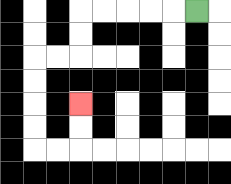{'start': '[8, 0]', 'end': '[3, 4]', 'path_directions': 'L,L,L,L,L,D,D,L,L,D,D,D,D,R,R,U,U', 'path_coordinates': '[[8, 0], [7, 0], [6, 0], [5, 0], [4, 0], [3, 0], [3, 1], [3, 2], [2, 2], [1, 2], [1, 3], [1, 4], [1, 5], [1, 6], [2, 6], [3, 6], [3, 5], [3, 4]]'}